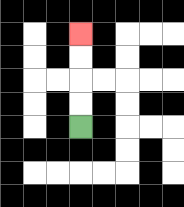{'start': '[3, 5]', 'end': '[3, 1]', 'path_directions': 'U,U,U,U', 'path_coordinates': '[[3, 5], [3, 4], [3, 3], [3, 2], [3, 1]]'}